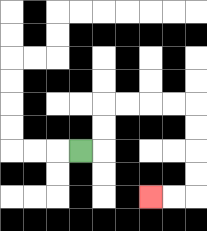{'start': '[3, 6]', 'end': '[6, 8]', 'path_directions': 'R,U,U,R,R,R,R,D,D,D,D,L,L', 'path_coordinates': '[[3, 6], [4, 6], [4, 5], [4, 4], [5, 4], [6, 4], [7, 4], [8, 4], [8, 5], [8, 6], [8, 7], [8, 8], [7, 8], [6, 8]]'}